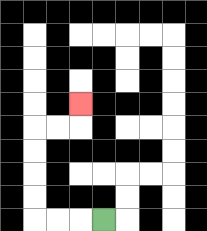{'start': '[4, 9]', 'end': '[3, 4]', 'path_directions': 'L,L,L,U,U,U,U,R,R,U', 'path_coordinates': '[[4, 9], [3, 9], [2, 9], [1, 9], [1, 8], [1, 7], [1, 6], [1, 5], [2, 5], [3, 5], [3, 4]]'}